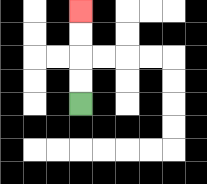{'start': '[3, 4]', 'end': '[3, 0]', 'path_directions': 'U,U,U,U', 'path_coordinates': '[[3, 4], [3, 3], [3, 2], [3, 1], [3, 0]]'}